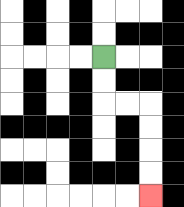{'start': '[4, 2]', 'end': '[6, 8]', 'path_directions': 'D,D,R,R,D,D,D,D', 'path_coordinates': '[[4, 2], [4, 3], [4, 4], [5, 4], [6, 4], [6, 5], [6, 6], [6, 7], [6, 8]]'}